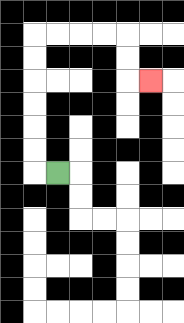{'start': '[2, 7]', 'end': '[6, 3]', 'path_directions': 'L,U,U,U,U,U,U,R,R,R,R,D,D,R', 'path_coordinates': '[[2, 7], [1, 7], [1, 6], [1, 5], [1, 4], [1, 3], [1, 2], [1, 1], [2, 1], [3, 1], [4, 1], [5, 1], [5, 2], [5, 3], [6, 3]]'}